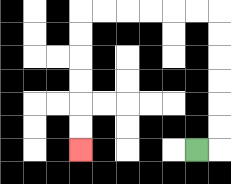{'start': '[8, 6]', 'end': '[3, 6]', 'path_directions': 'R,U,U,U,U,U,U,L,L,L,L,L,L,D,D,D,D,D,D', 'path_coordinates': '[[8, 6], [9, 6], [9, 5], [9, 4], [9, 3], [9, 2], [9, 1], [9, 0], [8, 0], [7, 0], [6, 0], [5, 0], [4, 0], [3, 0], [3, 1], [3, 2], [3, 3], [3, 4], [3, 5], [3, 6]]'}